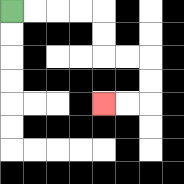{'start': '[0, 0]', 'end': '[4, 4]', 'path_directions': 'R,R,R,R,D,D,R,R,D,D,L,L', 'path_coordinates': '[[0, 0], [1, 0], [2, 0], [3, 0], [4, 0], [4, 1], [4, 2], [5, 2], [6, 2], [6, 3], [6, 4], [5, 4], [4, 4]]'}